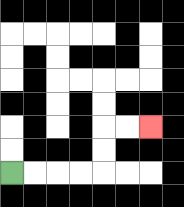{'start': '[0, 7]', 'end': '[6, 5]', 'path_directions': 'R,R,R,R,U,U,R,R', 'path_coordinates': '[[0, 7], [1, 7], [2, 7], [3, 7], [4, 7], [4, 6], [4, 5], [5, 5], [6, 5]]'}